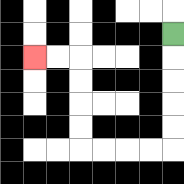{'start': '[7, 1]', 'end': '[1, 2]', 'path_directions': 'D,D,D,D,D,L,L,L,L,U,U,U,U,L,L', 'path_coordinates': '[[7, 1], [7, 2], [7, 3], [7, 4], [7, 5], [7, 6], [6, 6], [5, 6], [4, 6], [3, 6], [3, 5], [3, 4], [3, 3], [3, 2], [2, 2], [1, 2]]'}